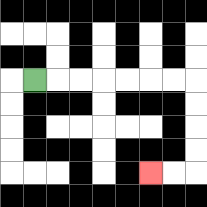{'start': '[1, 3]', 'end': '[6, 7]', 'path_directions': 'R,R,R,R,R,R,R,D,D,D,D,L,L', 'path_coordinates': '[[1, 3], [2, 3], [3, 3], [4, 3], [5, 3], [6, 3], [7, 3], [8, 3], [8, 4], [8, 5], [8, 6], [8, 7], [7, 7], [6, 7]]'}